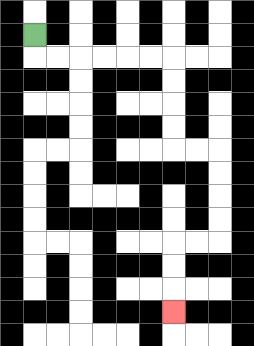{'start': '[1, 1]', 'end': '[7, 13]', 'path_directions': 'D,R,R,R,R,R,R,D,D,D,D,R,R,D,D,D,D,L,L,D,D,D', 'path_coordinates': '[[1, 1], [1, 2], [2, 2], [3, 2], [4, 2], [5, 2], [6, 2], [7, 2], [7, 3], [7, 4], [7, 5], [7, 6], [8, 6], [9, 6], [9, 7], [9, 8], [9, 9], [9, 10], [8, 10], [7, 10], [7, 11], [7, 12], [7, 13]]'}